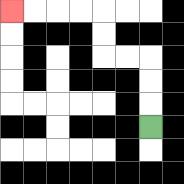{'start': '[6, 5]', 'end': '[0, 0]', 'path_directions': 'U,U,U,L,L,U,U,L,L,L,L', 'path_coordinates': '[[6, 5], [6, 4], [6, 3], [6, 2], [5, 2], [4, 2], [4, 1], [4, 0], [3, 0], [2, 0], [1, 0], [0, 0]]'}